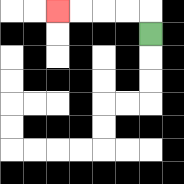{'start': '[6, 1]', 'end': '[2, 0]', 'path_directions': 'U,L,L,L,L', 'path_coordinates': '[[6, 1], [6, 0], [5, 0], [4, 0], [3, 0], [2, 0]]'}